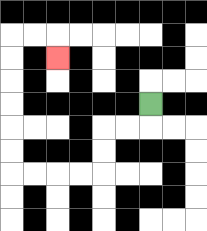{'start': '[6, 4]', 'end': '[2, 2]', 'path_directions': 'D,L,L,D,D,L,L,L,L,U,U,U,U,U,U,R,R,D', 'path_coordinates': '[[6, 4], [6, 5], [5, 5], [4, 5], [4, 6], [4, 7], [3, 7], [2, 7], [1, 7], [0, 7], [0, 6], [0, 5], [0, 4], [0, 3], [0, 2], [0, 1], [1, 1], [2, 1], [2, 2]]'}